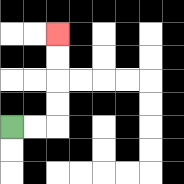{'start': '[0, 5]', 'end': '[2, 1]', 'path_directions': 'R,R,U,U,U,U', 'path_coordinates': '[[0, 5], [1, 5], [2, 5], [2, 4], [2, 3], [2, 2], [2, 1]]'}